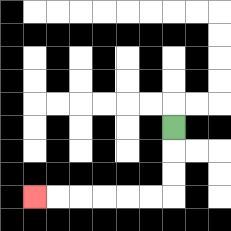{'start': '[7, 5]', 'end': '[1, 8]', 'path_directions': 'D,D,D,L,L,L,L,L,L', 'path_coordinates': '[[7, 5], [7, 6], [7, 7], [7, 8], [6, 8], [5, 8], [4, 8], [3, 8], [2, 8], [1, 8]]'}